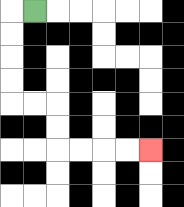{'start': '[1, 0]', 'end': '[6, 6]', 'path_directions': 'L,D,D,D,D,R,R,D,D,R,R,R,R', 'path_coordinates': '[[1, 0], [0, 0], [0, 1], [0, 2], [0, 3], [0, 4], [1, 4], [2, 4], [2, 5], [2, 6], [3, 6], [4, 6], [5, 6], [6, 6]]'}